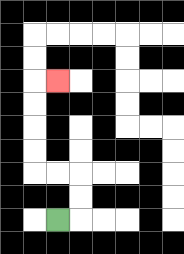{'start': '[2, 9]', 'end': '[2, 3]', 'path_directions': 'R,U,U,L,L,U,U,U,U,R', 'path_coordinates': '[[2, 9], [3, 9], [3, 8], [3, 7], [2, 7], [1, 7], [1, 6], [1, 5], [1, 4], [1, 3], [2, 3]]'}